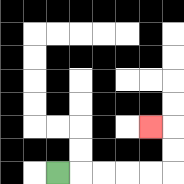{'start': '[2, 7]', 'end': '[6, 5]', 'path_directions': 'R,R,R,R,R,U,U,L', 'path_coordinates': '[[2, 7], [3, 7], [4, 7], [5, 7], [6, 7], [7, 7], [7, 6], [7, 5], [6, 5]]'}